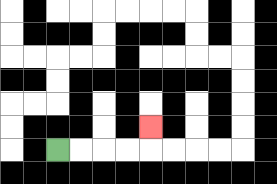{'start': '[2, 6]', 'end': '[6, 5]', 'path_directions': 'R,R,R,R,U', 'path_coordinates': '[[2, 6], [3, 6], [4, 6], [5, 6], [6, 6], [6, 5]]'}